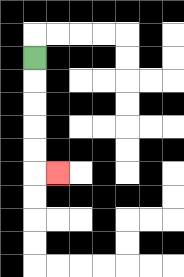{'start': '[1, 2]', 'end': '[2, 7]', 'path_directions': 'D,D,D,D,D,R', 'path_coordinates': '[[1, 2], [1, 3], [1, 4], [1, 5], [1, 6], [1, 7], [2, 7]]'}